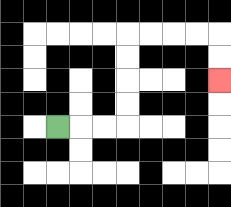{'start': '[2, 5]', 'end': '[9, 3]', 'path_directions': 'R,R,R,U,U,U,U,R,R,R,R,D,D', 'path_coordinates': '[[2, 5], [3, 5], [4, 5], [5, 5], [5, 4], [5, 3], [5, 2], [5, 1], [6, 1], [7, 1], [8, 1], [9, 1], [9, 2], [9, 3]]'}